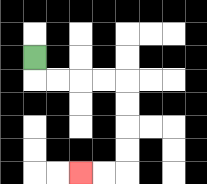{'start': '[1, 2]', 'end': '[3, 7]', 'path_directions': 'D,R,R,R,R,D,D,D,D,L,L', 'path_coordinates': '[[1, 2], [1, 3], [2, 3], [3, 3], [4, 3], [5, 3], [5, 4], [5, 5], [5, 6], [5, 7], [4, 7], [3, 7]]'}